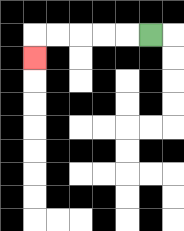{'start': '[6, 1]', 'end': '[1, 2]', 'path_directions': 'L,L,L,L,L,D', 'path_coordinates': '[[6, 1], [5, 1], [4, 1], [3, 1], [2, 1], [1, 1], [1, 2]]'}